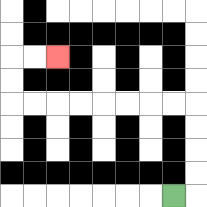{'start': '[7, 8]', 'end': '[2, 2]', 'path_directions': 'R,U,U,U,U,L,L,L,L,L,L,L,L,U,U,R,R', 'path_coordinates': '[[7, 8], [8, 8], [8, 7], [8, 6], [8, 5], [8, 4], [7, 4], [6, 4], [5, 4], [4, 4], [3, 4], [2, 4], [1, 4], [0, 4], [0, 3], [0, 2], [1, 2], [2, 2]]'}